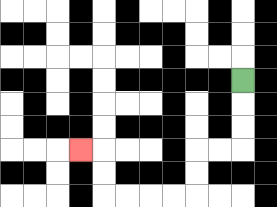{'start': '[10, 3]', 'end': '[3, 6]', 'path_directions': 'D,D,D,L,L,D,D,L,L,L,L,U,U,L', 'path_coordinates': '[[10, 3], [10, 4], [10, 5], [10, 6], [9, 6], [8, 6], [8, 7], [8, 8], [7, 8], [6, 8], [5, 8], [4, 8], [4, 7], [4, 6], [3, 6]]'}